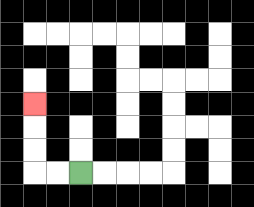{'start': '[3, 7]', 'end': '[1, 4]', 'path_directions': 'L,L,U,U,U', 'path_coordinates': '[[3, 7], [2, 7], [1, 7], [1, 6], [1, 5], [1, 4]]'}